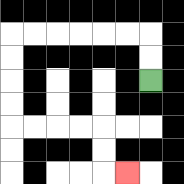{'start': '[6, 3]', 'end': '[5, 7]', 'path_directions': 'U,U,L,L,L,L,L,L,D,D,D,D,R,R,R,R,D,D,R', 'path_coordinates': '[[6, 3], [6, 2], [6, 1], [5, 1], [4, 1], [3, 1], [2, 1], [1, 1], [0, 1], [0, 2], [0, 3], [0, 4], [0, 5], [1, 5], [2, 5], [3, 5], [4, 5], [4, 6], [4, 7], [5, 7]]'}